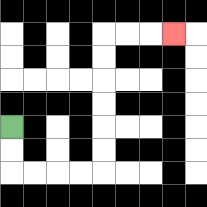{'start': '[0, 5]', 'end': '[7, 1]', 'path_directions': 'D,D,R,R,R,R,U,U,U,U,U,U,R,R,R', 'path_coordinates': '[[0, 5], [0, 6], [0, 7], [1, 7], [2, 7], [3, 7], [4, 7], [4, 6], [4, 5], [4, 4], [4, 3], [4, 2], [4, 1], [5, 1], [6, 1], [7, 1]]'}